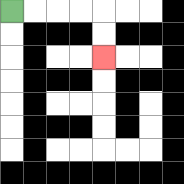{'start': '[0, 0]', 'end': '[4, 2]', 'path_directions': 'R,R,R,R,D,D', 'path_coordinates': '[[0, 0], [1, 0], [2, 0], [3, 0], [4, 0], [4, 1], [4, 2]]'}